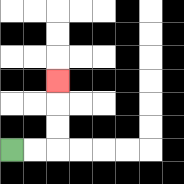{'start': '[0, 6]', 'end': '[2, 3]', 'path_directions': 'R,R,U,U,U', 'path_coordinates': '[[0, 6], [1, 6], [2, 6], [2, 5], [2, 4], [2, 3]]'}